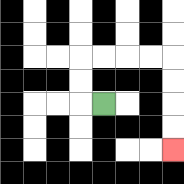{'start': '[4, 4]', 'end': '[7, 6]', 'path_directions': 'L,U,U,R,R,R,R,D,D,D,D', 'path_coordinates': '[[4, 4], [3, 4], [3, 3], [3, 2], [4, 2], [5, 2], [6, 2], [7, 2], [7, 3], [7, 4], [7, 5], [7, 6]]'}